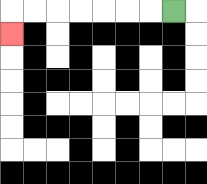{'start': '[7, 0]', 'end': '[0, 1]', 'path_directions': 'L,L,L,L,L,L,L,D', 'path_coordinates': '[[7, 0], [6, 0], [5, 0], [4, 0], [3, 0], [2, 0], [1, 0], [0, 0], [0, 1]]'}